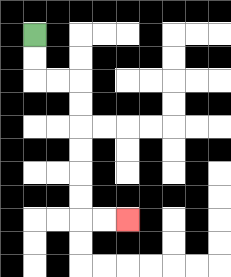{'start': '[1, 1]', 'end': '[5, 9]', 'path_directions': 'D,D,R,R,D,D,D,D,D,D,R,R', 'path_coordinates': '[[1, 1], [1, 2], [1, 3], [2, 3], [3, 3], [3, 4], [3, 5], [3, 6], [3, 7], [3, 8], [3, 9], [4, 9], [5, 9]]'}